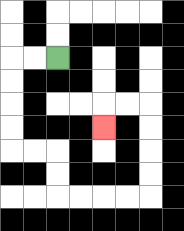{'start': '[2, 2]', 'end': '[4, 5]', 'path_directions': 'L,L,D,D,D,D,R,R,D,D,R,R,R,R,U,U,U,U,L,L,D', 'path_coordinates': '[[2, 2], [1, 2], [0, 2], [0, 3], [0, 4], [0, 5], [0, 6], [1, 6], [2, 6], [2, 7], [2, 8], [3, 8], [4, 8], [5, 8], [6, 8], [6, 7], [6, 6], [6, 5], [6, 4], [5, 4], [4, 4], [4, 5]]'}